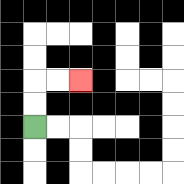{'start': '[1, 5]', 'end': '[3, 3]', 'path_directions': 'U,U,R,R', 'path_coordinates': '[[1, 5], [1, 4], [1, 3], [2, 3], [3, 3]]'}